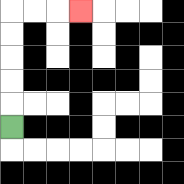{'start': '[0, 5]', 'end': '[3, 0]', 'path_directions': 'U,U,U,U,U,R,R,R', 'path_coordinates': '[[0, 5], [0, 4], [0, 3], [0, 2], [0, 1], [0, 0], [1, 0], [2, 0], [3, 0]]'}